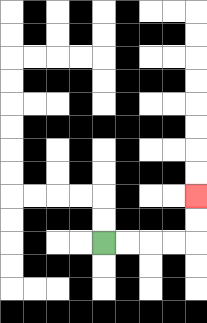{'start': '[4, 10]', 'end': '[8, 8]', 'path_directions': 'R,R,R,R,U,U', 'path_coordinates': '[[4, 10], [5, 10], [6, 10], [7, 10], [8, 10], [8, 9], [8, 8]]'}